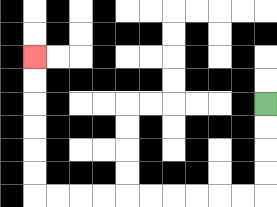{'start': '[11, 4]', 'end': '[1, 2]', 'path_directions': 'D,D,D,D,L,L,L,L,L,L,L,L,L,L,U,U,U,U,U,U', 'path_coordinates': '[[11, 4], [11, 5], [11, 6], [11, 7], [11, 8], [10, 8], [9, 8], [8, 8], [7, 8], [6, 8], [5, 8], [4, 8], [3, 8], [2, 8], [1, 8], [1, 7], [1, 6], [1, 5], [1, 4], [1, 3], [1, 2]]'}